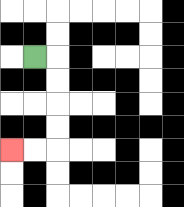{'start': '[1, 2]', 'end': '[0, 6]', 'path_directions': 'R,D,D,D,D,L,L', 'path_coordinates': '[[1, 2], [2, 2], [2, 3], [2, 4], [2, 5], [2, 6], [1, 6], [0, 6]]'}